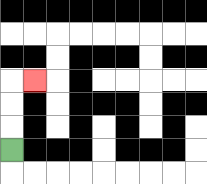{'start': '[0, 6]', 'end': '[1, 3]', 'path_directions': 'U,U,U,R', 'path_coordinates': '[[0, 6], [0, 5], [0, 4], [0, 3], [1, 3]]'}